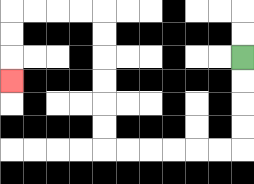{'start': '[10, 2]', 'end': '[0, 3]', 'path_directions': 'D,D,D,D,L,L,L,L,L,L,U,U,U,U,U,U,L,L,L,L,D,D,D', 'path_coordinates': '[[10, 2], [10, 3], [10, 4], [10, 5], [10, 6], [9, 6], [8, 6], [7, 6], [6, 6], [5, 6], [4, 6], [4, 5], [4, 4], [4, 3], [4, 2], [4, 1], [4, 0], [3, 0], [2, 0], [1, 0], [0, 0], [0, 1], [0, 2], [0, 3]]'}